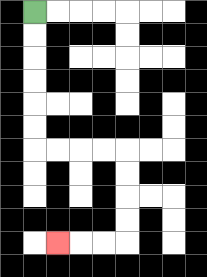{'start': '[1, 0]', 'end': '[2, 10]', 'path_directions': 'D,D,D,D,D,D,R,R,R,R,D,D,D,D,L,L,L', 'path_coordinates': '[[1, 0], [1, 1], [1, 2], [1, 3], [1, 4], [1, 5], [1, 6], [2, 6], [3, 6], [4, 6], [5, 6], [5, 7], [5, 8], [5, 9], [5, 10], [4, 10], [3, 10], [2, 10]]'}